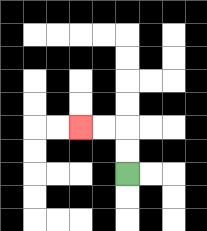{'start': '[5, 7]', 'end': '[3, 5]', 'path_directions': 'U,U,L,L', 'path_coordinates': '[[5, 7], [5, 6], [5, 5], [4, 5], [3, 5]]'}